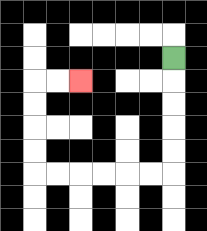{'start': '[7, 2]', 'end': '[3, 3]', 'path_directions': 'D,D,D,D,D,L,L,L,L,L,L,U,U,U,U,R,R', 'path_coordinates': '[[7, 2], [7, 3], [7, 4], [7, 5], [7, 6], [7, 7], [6, 7], [5, 7], [4, 7], [3, 7], [2, 7], [1, 7], [1, 6], [1, 5], [1, 4], [1, 3], [2, 3], [3, 3]]'}